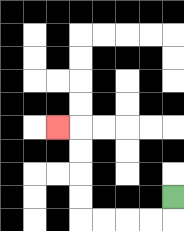{'start': '[7, 8]', 'end': '[2, 5]', 'path_directions': 'D,L,L,L,L,U,U,U,U,L', 'path_coordinates': '[[7, 8], [7, 9], [6, 9], [5, 9], [4, 9], [3, 9], [3, 8], [3, 7], [3, 6], [3, 5], [2, 5]]'}